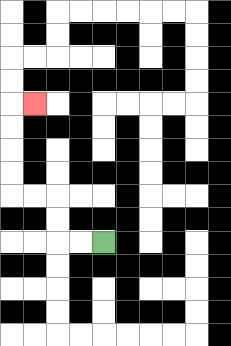{'start': '[4, 10]', 'end': '[1, 4]', 'path_directions': 'L,L,U,U,L,L,U,U,U,U,R', 'path_coordinates': '[[4, 10], [3, 10], [2, 10], [2, 9], [2, 8], [1, 8], [0, 8], [0, 7], [0, 6], [0, 5], [0, 4], [1, 4]]'}